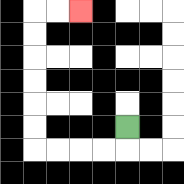{'start': '[5, 5]', 'end': '[3, 0]', 'path_directions': 'D,L,L,L,L,U,U,U,U,U,U,R,R', 'path_coordinates': '[[5, 5], [5, 6], [4, 6], [3, 6], [2, 6], [1, 6], [1, 5], [1, 4], [1, 3], [1, 2], [1, 1], [1, 0], [2, 0], [3, 0]]'}